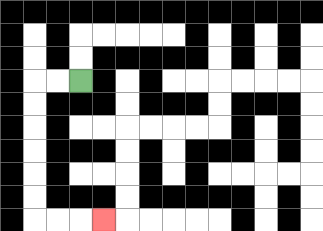{'start': '[3, 3]', 'end': '[4, 9]', 'path_directions': 'L,L,D,D,D,D,D,D,R,R,R', 'path_coordinates': '[[3, 3], [2, 3], [1, 3], [1, 4], [1, 5], [1, 6], [1, 7], [1, 8], [1, 9], [2, 9], [3, 9], [4, 9]]'}